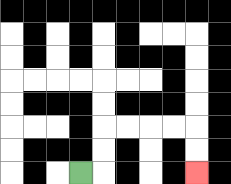{'start': '[3, 7]', 'end': '[8, 7]', 'path_directions': 'R,U,U,R,R,R,R,D,D', 'path_coordinates': '[[3, 7], [4, 7], [4, 6], [4, 5], [5, 5], [6, 5], [7, 5], [8, 5], [8, 6], [8, 7]]'}